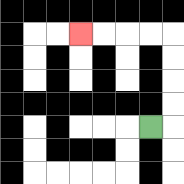{'start': '[6, 5]', 'end': '[3, 1]', 'path_directions': 'R,U,U,U,U,L,L,L,L', 'path_coordinates': '[[6, 5], [7, 5], [7, 4], [7, 3], [7, 2], [7, 1], [6, 1], [5, 1], [4, 1], [3, 1]]'}